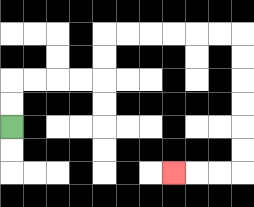{'start': '[0, 5]', 'end': '[7, 7]', 'path_directions': 'U,U,R,R,R,R,U,U,R,R,R,R,R,R,D,D,D,D,D,D,L,L,L', 'path_coordinates': '[[0, 5], [0, 4], [0, 3], [1, 3], [2, 3], [3, 3], [4, 3], [4, 2], [4, 1], [5, 1], [6, 1], [7, 1], [8, 1], [9, 1], [10, 1], [10, 2], [10, 3], [10, 4], [10, 5], [10, 6], [10, 7], [9, 7], [8, 7], [7, 7]]'}